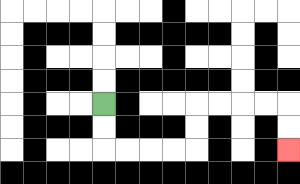{'start': '[4, 4]', 'end': '[12, 6]', 'path_directions': 'D,D,R,R,R,R,U,U,R,R,R,R,D,D', 'path_coordinates': '[[4, 4], [4, 5], [4, 6], [5, 6], [6, 6], [7, 6], [8, 6], [8, 5], [8, 4], [9, 4], [10, 4], [11, 4], [12, 4], [12, 5], [12, 6]]'}